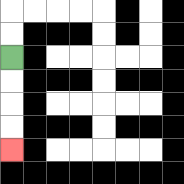{'start': '[0, 2]', 'end': '[0, 6]', 'path_directions': 'D,D,D,D', 'path_coordinates': '[[0, 2], [0, 3], [0, 4], [0, 5], [0, 6]]'}